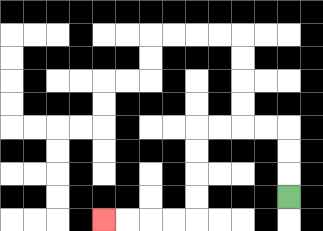{'start': '[12, 8]', 'end': '[4, 9]', 'path_directions': 'U,U,U,L,L,L,L,D,D,D,D,L,L,L,L', 'path_coordinates': '[[12, 8], [12, 7], [12, 6], [12, 5], [11, 5], [10, 5], [9, 5], [8, 5], [8, 6], [8, 7], [8, 8], [8, 9], [7, 9], [6, 9], [5, 9], [4, 9]]'}